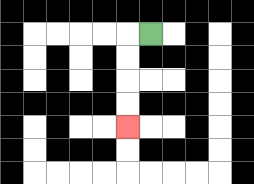{'start': '[6, 1]', 'end': '[5, 5]', 'path_directions': 'L,D,D,D,D', 'path_coordinates': '[[6, 1], [5, 1], [5, 2], [5, 3], [5, 4], [5, 5]]'}